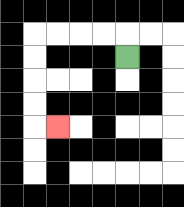{'start': '[5, 2]', 'end': '[2, 5]', 'path_directions': 'U,L,L,L,L,D,D,D,D,R', 'path_coordinates': '[[5, 2], [5, 1], [4, 1], [3, 1], [2, 1], [1, 1], [1, 2], [1, 3], [1, 4], [1, 5], [2, 5]]'}